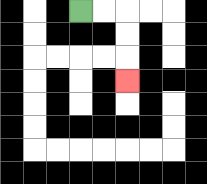{'start': '[3, 0]', 'end': '[5, 3]', 'path_directions': 'R,R,D,D,D', 'path_coordinates': '[[3, 0], [4, 0], [5, 0], [5, 1], [5, 2], [5, 3]]'}